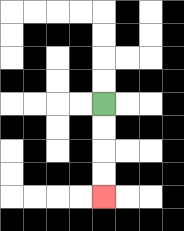{'start': '[4, 4]', 'end': '[4, 8]', 'path_directions': 'D,D,D,D', 'path_coordinates': '[[4, 4], [4, 5], [4, 6], [4, 7], [4, 8]]'}